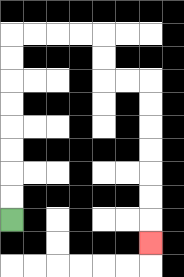{'start': '[0, 9]', 'end': '[6, 10]', 'path_directions': 'U,U,U,U,U,U,U,U,R,R,R,R,D,D,R,R,D,D,D,D,D,D,D', 'path_coordinates': '[[0, 9], [0, 8], [0, 7], [0, 6], [0, 5], [0, 4], [0, 3], [0, 2], [0, 1], [1, 1], [2, 1], [3, 1], [4, 1], [4, 2], [4, 3], [5, 3], [6, 3], [6, 4], [6, 5], [6, 6], [6, 7], [6, 8], [6, 9], [6, 10]]'}